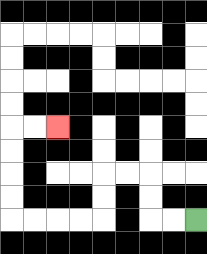{'start': '[8, 9]', 'end': '[2, 5]', 'path_directions': 'L,L,U,U,L,L,D,D,L,L,L,L,U,U,U,U,R,R', 'path_coordinates': '[[8, 9], [7, 9], [6, 9], [6, 8], [6, 7], [5, 7], [4, 7], [4, 8], [4, 9], [3, 9], [2, 9], [1, 9], [0, 9], [0, 8], [0, 7], [0, 6], [0, 5], [1, 5], [2, 5]]'}